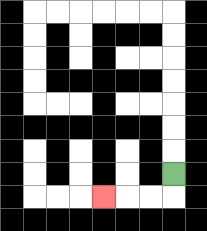{'start': '[7, 7]', 'end': '[4, 8]', 'path_directions': 'D,L,L,L', 'path_coordinates': '[[7, 7], [7, 8], [6, 8], [5, 8], [4, 8]]'}